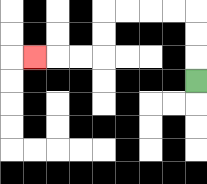{'start': '[8, 3]', 'end': '[1, 2]', 'path_directions': 'U,U,U,L,L,L,L,D,D,L,L,L', 'path_coordinates': '[[8, 3], [8, 2], [8, 1], [8, 0], [7, 0], [6, 0], [5, 0], [4, 0], [4, 1], [4, 2], [3, 2], [2, 2], [1, 2]]'}